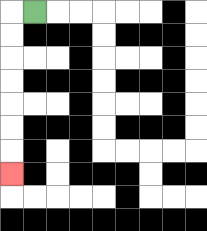{'start': '[1, 0]', 'end': '[0, 7]', 'path_directions': 'L,D,D,D,D,D,D,D', 'path_coordinates': '[[1, 0], [0, 0], [0, 1], [0, 2], [0, 3], [0, 4], [0, 5], [0, 6], [0, 7]]'}